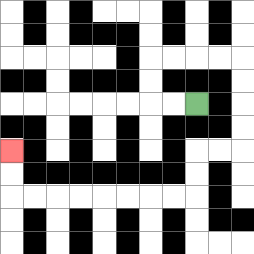{'start': '[8, 4]', 'end': '[0, 6]', 'path_directions': 'L,L,U,U,R,R,R,R,D,D,D,D,L,L,D,D,L,L,L,L,L,L,L,L,U,U', 'path_coordinates': '[[8, 4], [7, 4], [6, 4], [6, 3], [6, 2], [7, 2], [8, 2], [9, 2], [10, 2], [10, 3], [10, 4], [10, 5], [10, 6], [9, 6], [8, 6], [8, 7], [8, 8], [7, 8], [6, 8], [5, 8], [4, 8], [3, 8], [2, 8], [1, 8], [0, 8], [0, 7], [0, 6]]'}